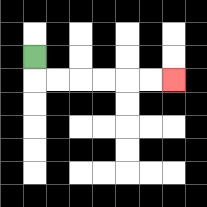{'start': '[1, 2]', 'end': '[7, 3]', 'path_directions': 'D,R,R,R,R,R,R', 'path_coordinates': '[[1, 2], [1, 3], [2, 3], [3, 3], [4, 3], [5, 3], [6, 3], [7, 3]]'}